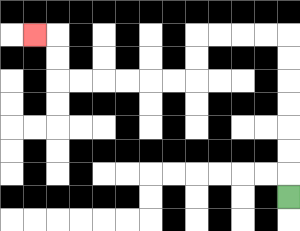{'start': '[12, 8]', 'end': '[1, 1]', 'path_directions': 'U,U,U,U,U,U,U,L,L,L,L,D,D,L,L,L,L,L,L,U,U,L', 'path_coordinates': '[[12, 8], [12, 7], [12, 6], [12, 5], [12, 4], [12, 3], [12, 2], [12, 1], [11, 1], [10, 1], [9, 1], [8, 1], [8, 2], [8, 3], [7, 3], [6, 3], [5, 3], [4, 3], [3, 3], [2, 3], [2, 2], [2, 1], [1, 1]]'}